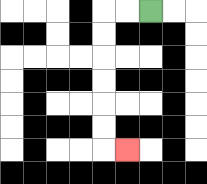{'start': '[6, 0]', 'end': '[5, 6]', 'path_directions': 'L,L,D,D,D,D,D,D,R', 'path_coordinates': '[[6, 0], [5, 0], [4, 0], [4, 1], [4, 2], [4, 3], [4, 4], [4, 5], [4, 6], [5, 6]]'}